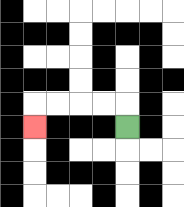{'start': '[5, 5]', 'end': '[1, 5]', 'path_directions': 'U,L,L,L,L,D', 'path_coordinates': '[[5, 5], [5, 4], [4, 4], [3, 4], [2, 4], [1, 4], [1, 5]]'}